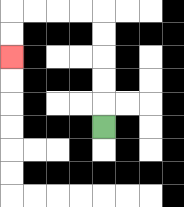{'start': '[4, 5]', 'end': '[0, 2]', 'path_directions': 'U,U,U,U,U,L,L,L,L,D,D', 'path_coordinates': '[[4, 5], [4, 4], [4, 3], [4, 2], [4, 1], [4, 0], [3, 0], [2, 0], [1, 0], [0, 0], [0, 1], [0, 2]]'}